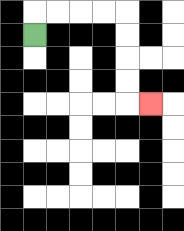{'start': '[1, 1]', 'end': '[6, 4]', 'path_directions': 'U,R,R,R,R,D,D,D,D,R', 'path_coordinates': '[[1, 1], [1, 0], [2, 0], [3, 0], [4, 0], [5, 0], [5, 1], [5, 2], [5, 3], [5, 4], [6, 4]]'}